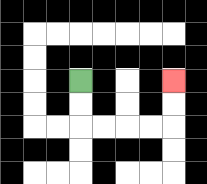{'start': '[3, 3]', 'end': '[7, 3]', 'path_directions': 'D,D,R,R,R,R,U,U', 'path_coordinates': '[[3, 3], [3, 4], [3, 5], [4, 5], [5, 5], [6, 5], [7, 5], [7, 4], [7, 3]]'}